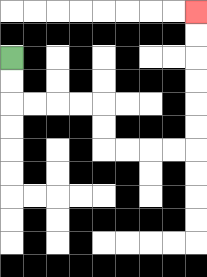{'start': '[0, 2]', 'end': '[8, 0]', 'path_directions': 'D,D,R,R,R,R,D,D,R,R,R,R,U,U,U,U,U,U', 'path_coordinates': '[[0, 2], [0, 3], [0, 4], [1, 4], [2, 4], [3, 4], [4, 4], [4, 5], [4, 6], [5, 6], [6, 6], [7, 6], [8, 6], [8, 5], [8, 4], [8, 3], [8, 2], [8, 1], [8, 0]]'}